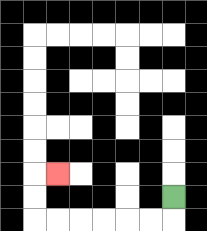{'start': '[7, 8]', 'end': '[2, 7]', 'path_directions': 'D,L,L,L,L,L,L,U,U,R', 'path_coordinates': '[[7, 8], [7, 9], [6, 9], [5, 9], [4, 9], [3, 9], [2, 9], [1, 9], [1, 8], [1, 7], [2, 7]]'}